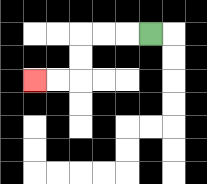{'start': '[6, 1]', 'end': '[1, 3]', 'path_directions': 'L,L,L,D,D,L,L', 'path_coordinates': '[[6, 1], [5, 1], [4, 1], [3, 1], [3, 2], [3, 3], [2, 3], [1, 3]]'}